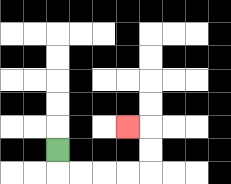{'start': '[2, 6]', 'end': '[5, 5]', 'path_directions': 'D,R,R,R,R,U,U,L', 'path_coordinates': '[[2, 6], [2, 7], [3, 7], [4, 7], [5, 7], [6, 7], [6, 6], [6, 5], [5, 5]]'}